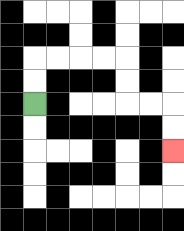{'start': '[1, 4]', 'end': '[7, 6]', 'path_directions': 'U,U,R,R,R,R,D,D,R,R,D,D', 'path_coordinates': '[[1, 4], [1, 3], [1, 2], [2, 2], [3, 2], [4, 2], [5, 2], [5, 3], [5, 4], [6, 4], [7, 4], [7, 5], [7, 6]]'}